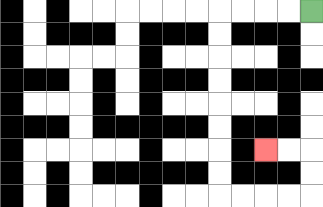{'start': '[13, 0]', 'end': '[11, 6]', 'path_directions': 'L,L,L,L,D,D,D,D,D,D,D,D,R,R,R,R,U,U,L,L', 'path_coordinates': '[[13, 0], [12, 0], [11, 0], [10, 0], [9, 0], [9, 1], [9, 2], [9, 3], [9, 4], [9, 5], [9, 6], [9, 7], [9, 8], [10, 8], [11, 8], [12, 8], [13, 8], [13, 7], [13, 6], [12, 6], [11, 6]]'}